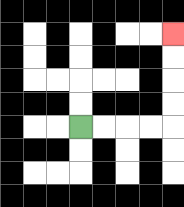{'start': '[3, 5]', 'end': '[7, 1]', 'path_directions': 'R,R,R,R,U,U,U,U', 'path_coordinates': '[[3, 5], [4, 5], [5, 5], [6, 5], [7, 5], [7, 4], [7, 3], [7, 2], [7, 1]]'}